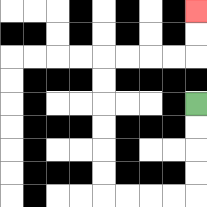{'start': '[8, 4]', 'end': '[8, 0]', 'path_directions': 'D,D,D,D,L,L,L,L,U,U,U,U,U,U,R,R,R,R,U,U', 'path_coordinates': '[[8, 4], [8, 5], [8, 6], [8, 7], [8, 8], [7, 8], [6, 8], [5, 8], [4, 8], [4, 7], [4, 6], [4, 5], [4, 4], [4, 3], [4, 2], [5, 2], [6, 2], [7, 2], [8, 2], [8, 1], [8, 0]]'}